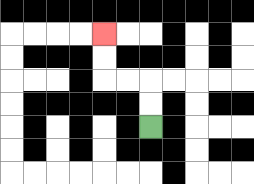{'start': '[6, 5]', 'end': '[4, 1]', 'path_directions': 'U,U,L,L,U,U', 'path_coordinates': '[[6, 5], [6, 4], [6, 3], [5, 3], [4, 3], [4, 2], [4, 1]]'}